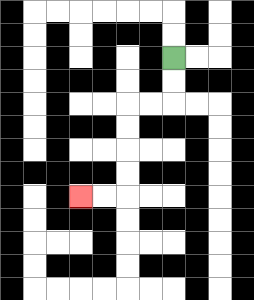{'start': '[7, 2]', 'end': '[3, 8]', 'path_directions': 'D,D,L,L,D,D,D,D,L,L', 'path_coordinates': '[[7, 2], [7, 3], [7, 4], [6, 4], [5, 4], [5, 5], [5, 6], [5, 7], [5, 8], [4, 8], [3, 8]]'}